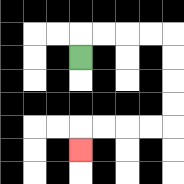{'start': '[3, 2]', 'end': '[3, 6]', 'path_directions': 'U,R,R,R,R,D,D,D,D,L,L,L,L,D', 'path_coordinates': '[[3, 2], [3, 1], [4, 1], [5, 1], [6, 1], [7, 1], [7, 2], [7, 3], [7, 4], [7, 5], [6, 5], [5, 5], [4, 5], [3, 5], [3, 6]]'}